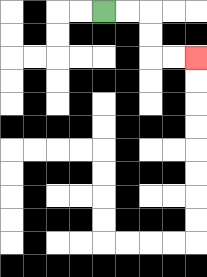{'start': '[4, 0]', 'end': '[8, 2]', 'path_directions': 'R,R,D,D,R,R', 'path_coordinates': '[[4, 0], [5, 0], [6, 0], [6, 1], [6, 2], [7, 2], [8, 2]]'}